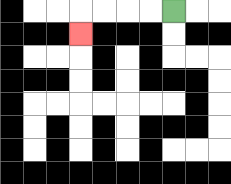{'start': '[7, 0]', 'end': '[3, 1]', 'path_directions': 'L,L,L,L,D', 'path_coordinates': '[[7, 0], [6, 0], [5, 0], [4, 0], [3, 0], [3, 1]]'}